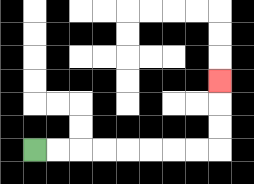{'start': '[1, 6]', 'end': '[9, 3]', 'path_directions': 'R,R,R,R,R,R,R,R,U,U,U', 'path_coordinates': '[[1, 6], [2, 6], [3, 6], [4, 6], [5, 6], [6, 6], [7, 6], [8, 6], [9, 6], [9, 5], [9, 4], [9, 3]]'}